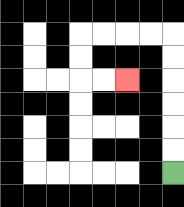{'start': '[7, 7]', 'end': '[5, 3]', 'path_directions': 'U,U,U,U,U,U,L,L,L,L,D,D,R,R', 'path_coordinates': '[[7, 7], [7, 6], [7, 5], [7, 4], [7, 3], [7, 2], [7, 1], [6, 1], [5, 1], [4, 1], [3, 1], [3, 2], [3, 3], [4, 3], [5, 3]]'}